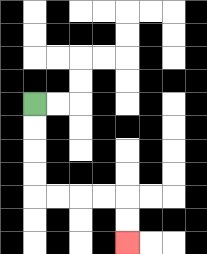{'start': '[1, 4]', 'end': '[5, 10]', 'path_directions': 'D,D,D,D,R,R,R,R,D,D', 'path_coordinates': '[[1, 4], [1, 5], [1, 6], [1, 7], [1, 8], [2, 8], [3, 8], [4, 8], [5, 8], [5, 9], [5, 10]]'}